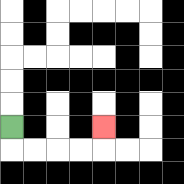{'start': '[0, 5]', 'end': '[4, 5]', 'path_directions': 'D,R,R,R,R,U', 'path_coordinates': '[[0, 5], [0, 6], [1, 6], [2, 6], [3, 6], [4, 6], [4, 5]]'}